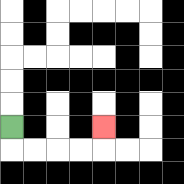{'start': '[0, 5]', 'end': '[4, 5]', 'path_directions': 'D,R,R,R,R,U', 'path_coordinates': '[[0, 5], [0, 6], [1, 6], [2, 6], [3, 6], [4, 6], [4, 5]]'}